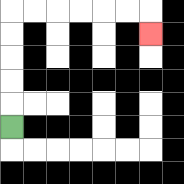{'start': '[0, 5]', 'end': '[6, 1]', 'path_directions': 'U,U,U,U,U,R,R,R,R,R,R,D', 'path_coordinates': '[[0, 5], [0, 4], [0, 3], [0, 2], [0, 1], [0, 0], [1, 0], [2, 0], [3, 0], [4, 0], [5, 0], [6, 0], [6, 1]]'}